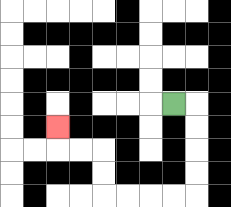{'start': '[7, 4]', 'end': '[2, 5]', 'path_directions': 'R,D,D,D,D,L,L,L,L,U,U,L,L,U', 'path_coordinates': '[[7, 4], [8, 4], [8, 5], [8, 6], [8, 7], [8, 8], [7, 8], [6, 8], [5, 8], [4, 8], [4, 7], [4, 6], [3, 6], [2, 6], [2, 5]]'}